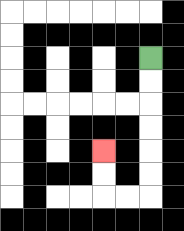{'start': '[6, 2]', 'end': '[4, 6]', 'path_directions': 'D,D,D,D,D,D,L,L,U,U', 'path_coordinates': '[[6, 2], [6, 3], [6, 4], [6, 5], [6, 6], [6, 7], [6, 8], [5, 8], [4, 8], [4, 7], [4, 6]]'}